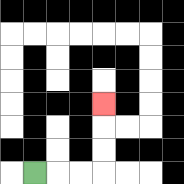{'start': '[1, 7]', 'end': '[4, 4]', 'path_directions': 'R,R,R,U,U,U', 'path_coordinates': '[[1, 7], [2, 7], [3, 7], [4, 7], [4, 6], [4, 5], [4, 4]]'}